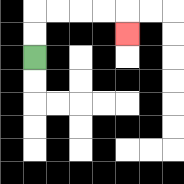{'start': '[1, 2]', 'end': '[5, 1]', 'path_directions': 'U,U,R,R,R,R,D', 'path_coordinates': '[[1, 2], [1, 1], [1, 0], [2, 0], [3, 0], [4, 0], [5, 0], [5, 1]]'}